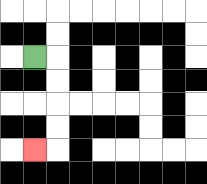{'start': '[1, 2]', 'end': '[1, 6]', 'path_directions': 'R,D,D,D,D,L', 'path_coordinates': '[[1, 2], [2, 2], [2, 3], [2, 4], [2, 5], [2, 6], [1, 6]]'}